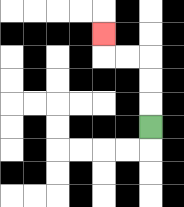{'start': '[6, 5]', 'end': '[4, 1]', 'path_directions': 'U,U,U,L,L,U', 'path_coordinates': '[[6, 5], [6, 4], [6, 3], [6, 2], [5, 2], [4, 2], [4, 1]]'}